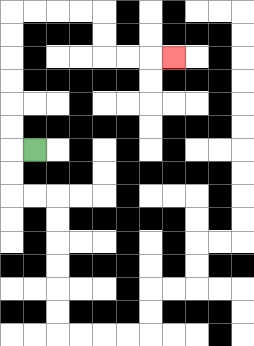{'start': '[1, 6]', 'end': '[7, 2]', 'path_directions': 'L,U,U,U,U,U,U,R,R,R,R,D,D,R,R,R', 'path_coordinates': '[[1, 6], [0, 6], [0, 5], [0, 4], [0, 3], [0, 2], [0, 1], [0, 0], [1, 0], [2, 0], [3, 0], [4, 0], [4, 1], [4, 2], [5, 2], [6, 2], [7, 2]]'}